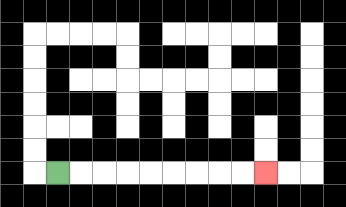{'start': '[2, 7]', 'end': '[11, 7]', 'path_directions': 'R,R,R,R,R,R,R,R,R', 'path_coordinates': '[[2, 7], [3, 7], [4, 7], [5, 7], [6, 7], [7, 7], [8, 7], [9, 7], [10, 7], [11, 7]]'}